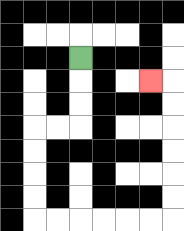{'start': '[3, 2]', 'end': '[6, 3]', 'path_directions': 'D,D,D,L,L,D,D,D,D,R,R,R,R,R,R,U,U,U,U,U,U,L', 'path_coordinates': '[[3, 2], [3, 3], [3, 4], [3, 5], [2, 5], [1, 5], [1, 6], [1, 7], [1, 8], [1, 9], [2, 9], [3, 9], [4, 9], [5, 9], [6, 9], [7, 9], [7, 8], [7, 7], [7, 6], [7, 5], [7, 4], [7, 3], [6, 3]]'}